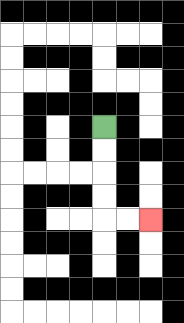{'start': '[4, 5]', 'end': '[6, 9]', 'path_directions': 'D,D,D,D,R,R', 'path_coordinates': '[[4, 5], [4, 6], [4, 7], [4, 8], [4, 9], [5, 9], [6, 9]]'}